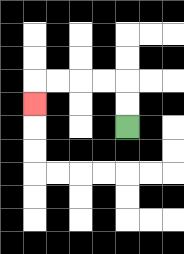{'start': '[5, 5]', 'end': '[1, 4]', 'path_directions': 'U,U,L,L,L,L,D', 'path_coordinates': '[[5, 5], [5, 4], [5, 3], [4, 3], [3, 3], [2, 3], [1, 3], [1, 4]]'}